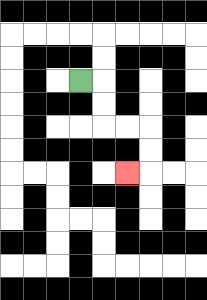{'start': '[3, 3]', 'end': '[5, 7]', 'path_directions': 'R,D,D,R,R,D,D,L', 'path_coordinates': '[[3, 3], [4, 3], [4, 4], [4, 5], [5, 5], [6, 5], [6, 6], [6, 7], [5, 7]]'}